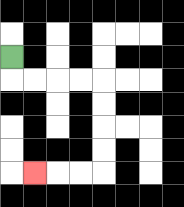{'start': '[0, 2]', 'end': '[1, 7]', 'path_directions': 'D,R,R,R,R,D,D,D,D,L,L,L', 'path_coordinates': '[[0, 2], [0, 3], [1, 3], [2, 3], [3, 3], [4, 3], [4, 4], [4, 5], [4, 6], [4, 7], [3, 7], [2, 7], [1, 7]]'}